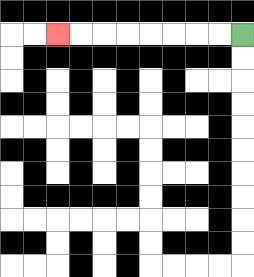{'start': '[10, 1]', 'end': '[2, 1]', 'path_directions': 'L,L,L,L,L,L,L,L', 'path_coordinates': '[[10, 1], [9, 1], [8, 1], [7, 1], [6, 1], [5, 1], [4, 1], [3, 1], [2, 1]]'}